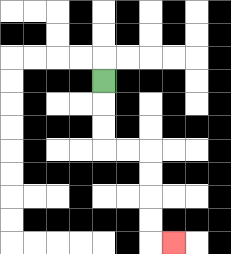{'start': '[4, 3]', 'end': '[7, 10]', 'path_directions': 'D,D,D,R,R,D,D,D,D,R', 'path_coordinates': '[[4, 3], [4, 4], [4, 5], [4, 6], [5, 6], [6, 6], [6, 7], [6, 8], [6, 9], [6, 10], [7, 10]]'}